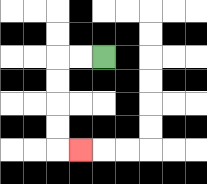{'start': '[4, 2]', 'end': '[3, 6]', 'path_directions': 'L,L,D,D,D,D,R', 'path_coordinates': '[[4, 2], [3, 2], [2, 2], [2, 3], [2, 4], [2, 5], [2, 6], [3, 6]]'}